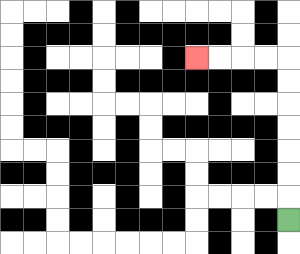{'start': '[12, 9]', 'end': '[8, 2]', 'path_directions': 'U,U,U,U,U,U,U,L,L,L,L', 'path_coordinates': '[[12, 9], [12, 8], [12, 7], [12, 6], [12, 5], [12, 4], [12, 3], [12, 2], [11, 2], [10, 2], [9, 2], [8, 2]]'}